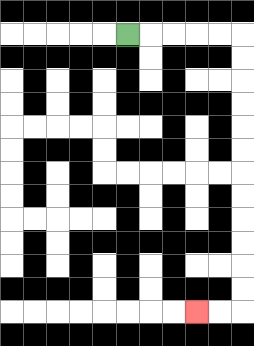{'start': '[5, 1]', 'end': '[8, 13]', 'path_directions': 'R,R,R,R,R,D,D,D,D,D,D,D,D,D,D,D,D,L,L', 'path_coordinates': '[[5, 1], [6, 1], [7, 1], [8, 1], [9, 1], [10, 1], [10, 2], [10, 3], [10, 4], [10, 5], [10, 6], [10, 7], [10, 8], [10, 9], [10, 10], [10, 11], [10, 12], [10, 13], [9, 13], [8, 13]]'}